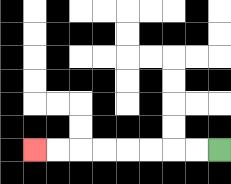{'start': '[9, 6]', 'end': '[1, 6]', 'path_directions': 'L,L,L,L,L,L,L,L', 'path_coordinates': '[[9, 6], [8, 6], [7, 6], [6, 6], [5, 6], [4, 6], [3, 6], [2, 6], [1, 6]]'}